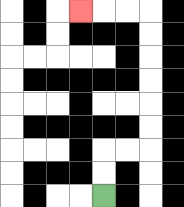{'start': '[4, 8]', 'end': '[3, 0]', 'path_directions': 'U,U,R,R,U,U,U,U,U,U,L,L,L', 'path_coordinates': '[[4, 8], [4, 7], [4, 6], [5, 6], [6, 6], [6, 5], [6, 4], [6, 3], [6, 2], [6, 1], [6, 0], [5, 0], [4, 0], [3, 0]]'}